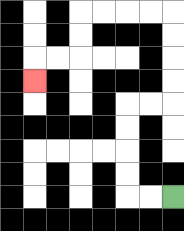{'start': '[7, 8]', 'end': '[1, 3]', 'path_directions': 'L,L,U,U,U,U,R,R,U,U,U,U,L,L,L,L,D,D,L,L,D', 'path_coordinates': '[[7, 8], [6, 8], [5, 8], [5, 7], [5, 6], [5, 5], [5, 4], [6, 4], [7, 4], [7, 3], [7, 2], [7, 1], [7, 0], [6, 0], [5, 0], [4, 0], [3, 0], [3, 1], [3, 2], [2, 2], [1, 2], [1, 3]]'}